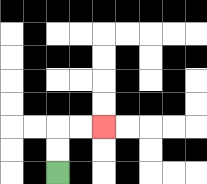{'start': '[2, 7]', 'end': '[4, 5]', 'path_directions': 'U,U,R,R', 'path_coordinates': '[[2, 7], [2, 6], [2, 5], [3, 5], [4, 5]]'}